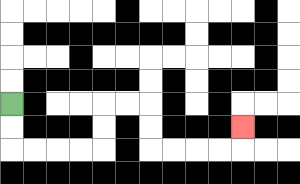{'start': '[0, 4]', 'end': '[10, 5]', 'path_directions': 'D,D,R,R,R,R,U,U,R,R,D,D,R,R,R,R,U', 'path_coordinates': '[[0, 4], [0, 5], [0, 6], [1, 6], [2, 6], [3, 6], [4, 6], [4, 5], [4, 4], [5, 4], [6, 4], [6, 5], [6, 6], [7, 6], [8, 6], [9, 6], [10, 6], [10, 5]]'}